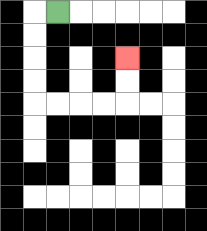{'start': '[2, 0]', 'end': '[5, 2]', 'path_directions': 'L,D,D,D,D,R,R,R,R,U,U', 'path_coordinates': '[[2, 0], [1, 0], [1, 1], [1, 2], [1, 3], [1, 4], [2, 4], [3, 4], [4, 4], [5, 4], [5, 3], [5, 2]]'}